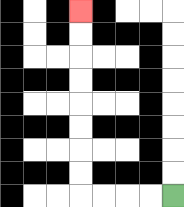{'start': '[7, 8]', 'end': '[3, 0]', 'path_directions': 'L,L,L,L,U,U,U,U,U,U,U,U', 'path_coordinates': '[[7, 8], [6, 8], [5, 8], [4, 8], [3, 8], [3, 7], [3, 6], [3, 5], [3, 4], [3, 3], [3, 2], [3, 1], [3, 0]]'}